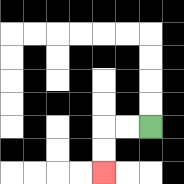{'start': '[6, 5]', 'end': '[4, 7]', 'path_directions': 'L,L,D,D', 'path_coordinates': '[[6, 5], [5, 5], [4, 5], [4, 6], [4, 7]]'}